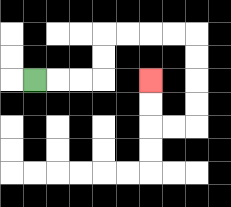{'start': '[1, 3]', 'end': '[6, 3]', 'path_directions': 'R,R,R,U,U,R,R,R,R,D,D,D,D,L,L,U,U', 'path_coordinates': '[[1, 3], [2, 3], [3, 3], [4, 3], [4, 2], [4, 1], [5, 1], [6, 1], [7, 1], [8, 1], [8, 2], [8, 3], [8, 4], [8, 5], [7, 5], [6, 5], [6, 4], [6, 3]]'}